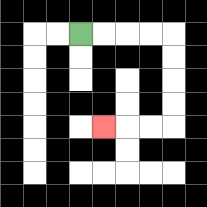{'start': '[3, 1]', 'end': '[4, 5]', 'path_directions': 'R,R,R,R,D,D,D,D,L,L,L', 'path_coordinates': '[[3, 1], [4, 1], [5, 1], [6, 1], [7, 1], [7, 2], [7, 3], [7, 4], [7, 5], [6, 5], [5, 5], [4, 5]]'}